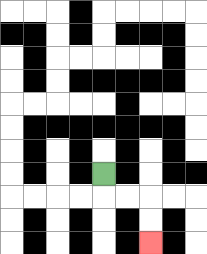{'start': '[4, 7]', 'end': '[6, 10]', 'path_directions': 'D,R,R,D,D', 'path_coordinates': '[[4, 7], [4, 8], [5, 8], [6, 8], [6, 9], [6, 10]]'}